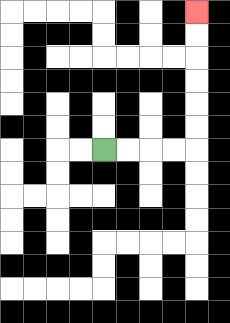{'start': '[4, 6]', 'end': '[8, 0]', 'path_directions': 'R,R,R,R,U,U,U,U,U,U', 'path_coordinates': '[[4, 6], [5, 6], [6, 6], [7, 6], [8, 6], [8, 5], [8, 4], [8, 3], [8, 2], [8, 1], [8, 0]]'}